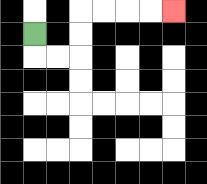{'start': '[1, 1]', 'end': '[7, 0]', 'path_directions': 'D,R,R,U,U,R,R,R,R', 'path_coordinates': '[[1, 1], [1, 2], [2, 2], [3, 2], [3, 1], [3, 0], [4, 0], [5, 0], [6, 0], [7, 0]]'}